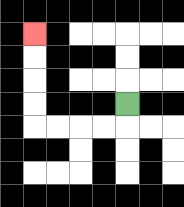{'start': '[5, 4]', 'end': '[1, 1]', 'path_directions': 'D,L,L,L,L,U,U,U,U', 'path_coordinates': '[[5, 4], [5, 5], [4, 5], [3, 5], [2, 5], [1, 5], [1, 4], [1, 3], [1, 2], [1, 1]]'}